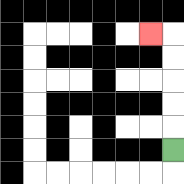{'start': '[7, 6]', 'end': '[6, 1]', 'path_directions': 'U,U,U,U,U,L', 'path_coordinates': '[[7, 6], [7, 5], [7, 4], [7, 3], [7, 2], [7, 1], [6, 1]]'}